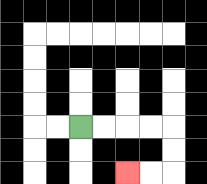{'start': '[3, 5]', 'end': '[5, 7]', 'path_directions': 'R,R,R,R,D,D,L,L', 'path_coordinates': '[[3, 5], [4, 5], [5, 5], [6, 5], [7, 5], [7, 6], [7, 7], [6, 7], [5, 7]]'}